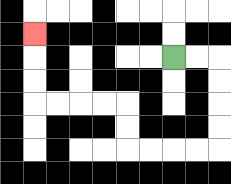{'start': '[7, 2]', 'end': '[1, 1]', 'path_directions': 'R,R,D,D,D,D,L,L,L,L,U,U,L,L,L,L,U,U,U', 'path_coordinates': '[[7, 2], [8, 2], [9, 2], [9, 3], [9, 4], [9, 5], [9, 6], [8, 6], [7, 6], [6, 6], [5, 6], [5, 5], [5, 4], [4, 4], [3, 4], [2, 4], [1, 4], [1, 3], [1, 2], [1, 1]]'}